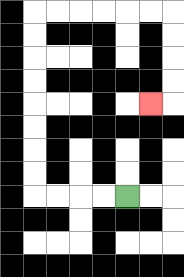{'start': '[5, 8]', 'end': '[6, 4]', 'path_directions': 'L,L,L,L,U,U,U,U,U,U,U,U,R,R,R,R,R,R,D,D,D,D,L', 'path_coordinates': '[[5, 8], [4, 8], [3, 8], [2, 8], [1, 8], [1, 7], [1, 6], [1, 5], [1, 4], [1, 3], [1, 2], [1, 1], [1, 0], [2, 0], [3, 0], [4, 0], [5, 0], [6, 0], [7, 0], [7, 1], [7, 2], [7, 3], [7, 4], [6, 4]]'}